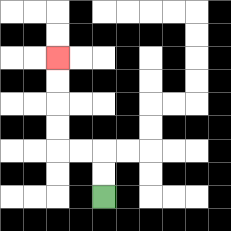{'start': '[4, 8]', 'end': '[2, 2]', 'path_directions': 'U,U,L,L,U,U,U,U', 'path_coordinates': '[[4, 8], [4, 7], [4, 6], [3, 6], [2, 6], [2, 5], [2, 4], [2, 3], [2, 2]]'}